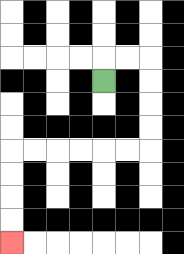{'start': '[4, 3]', 'end': '[0, 10]', 'path_directions': 'U,R,R,D,D,D,D,L,L,L,L,L,L,D,D,D,D', 'path_coordinates': '[[4, 3], [4, 2], [5, 2], [6, 2], [6, 3], [6, 4], [6, 5], [6, 6], [5, 6], [4, 6], [3, 6], [2, 6], [1, 6], [0, 6], [0, 7], [0, 8], [0, 9], [0, 10]]'}